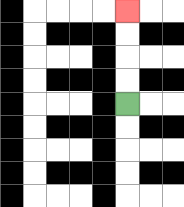{'start': '[5, 4]', 'end': '[5, 0]', 'path_directions': 'U,U,U,U', 'path_coordinates': '[[5, 4], [5, 3], [5, 2], [5, 1], [5, 0]]'}